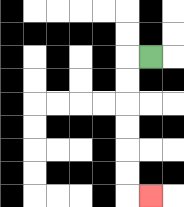{'start': '[6, 2]', 'end': '[6, 8]', 'path_directions': 'L,D,D,D,D,D,D,R', 'path_coordinates': '[[6, 2], [5, 2], [5, 3], [5, 4], [5, 5], [5, 6], [5, 7], [5, 8], [6, 8]]'}